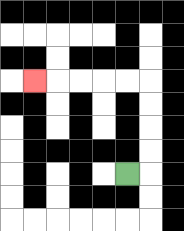{'start': '[5, 7]', 'end': '[1, 3]', 'path_directions': 'R,U,U,U,U,L,L,L,L,L', 'path_coordinates': '[[5, 7], [6, 7], [6, 6], [6, 5], [6, 4], [6, 3], [5, 3], [4, 3], [3, 3], [2, 3], [1, 3]]'}